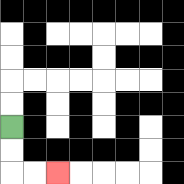{'start': '[0, 5]', 'end': '[2, 7]', 'path_directions': 'D,D,R,R', 'path_coordinates': '[[0, 5], [0, 6], [0, 7], [1, 7], [2, 7]]'}